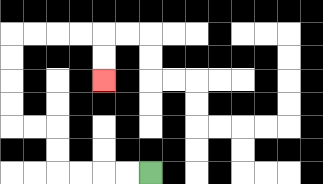{'start': '[6, 7]', 'end': '[4, 3]', 'path_directions': 'L,L,L,L,U,U,L,L,U,U,U,U,R,R,R,R,D,D', 'path_coordinates': '[[6, 7], [5, 7], [4, 7], [3, 7], [2, 7], [2, 6], [2, 5], [1, 5], [0, 5], [0, 4], [0, 3], [0, 2], [0, 1], [1, 1], [2, 1], [3, 1], [4, 1], [4, 2], [4, 3]]'}